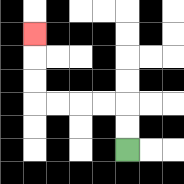{'start': '[5, 6]', 'end': '[1, 1]', 'path_directions': 'U,U,L,L,L,L,U,U,U', 'path_coordinates': '[[5, 6], [5, 5], [5, 4], [4, 4], [3, 4], [2, 4], [1, 4], [1, 3], [1, 2], [1, 1]]'}